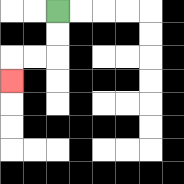{'start': '[2, 0]', 'end': '[0, 3]', 'path_directions': 'D,D,L,L,D', 'path_coordinates': '[[2, 0], [2, 1], [2, 2], [1, 2], [0, 2], [0, 3]]'}